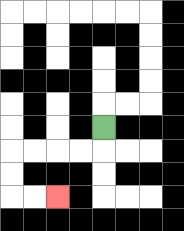{'start': '[4, 5]', 'end': '[2, 8]', 'path_directions': 'D,L,L,L,L,D,D,R,R', 'path_coordinates': '[[4, 5], [4, 6], [3, 6], [2, 6], [1, 6], [0, 6], [0, 7], [0, 8], [1, 8], [2, 8]]'}